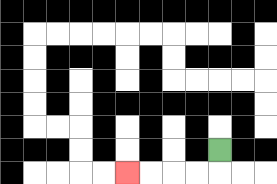{'start': '[9, 6]', 'end': '[5, 7]', 'path_directions': 'D,L,L,L,L', 'path_coordinates': '[[9, 6], [9, 7], [8, 7], [7, 7], [6, 7], [5, 7]]'}